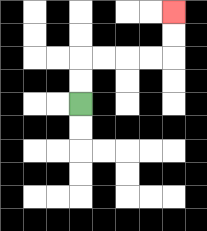{'start': '[3, 4]', 'end': '[7, 0]', 'path_directions': 'U,U,R,R,R,R,U,U', 'path_coordinates': '[[3, 4], [3, 3], [3, 2], [4, 2], [5, 2], [6, 2], [7, 2], [7, 1], [7, 0]]'}